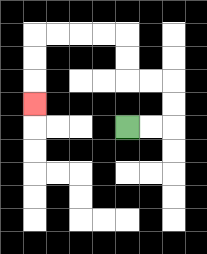{'start': '[5, 5]', 'end': '[1, 4]', 'path_directions': 'R,R,U,U,L,L,U,U,L,L,L,L,D,D,D', 'path_coordinates': '[[5, 5], [6, 5], [7, 5], [7, 4], [7, 3], [6, 3], [5, 3], [5, 2], [5, 1], [4, 1], [3, 1], [2, 1], [1, 1], [1, 2], [1, 3], [1, 4]]'}